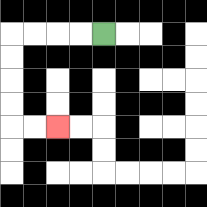{'start': '[4, 1]', 'end': '[2, 5]', 'path_directions': 'L,L,L,L,D,D,D,D,R,R', 'path_coordinates': '[[4, 1], [3, 1], [2, 1], [1, 1], [0, 1], [0, 2], [0, 3], [0, 4], [0, 5], [1, 5], [2, 5]]'}